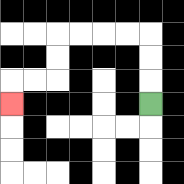{'start': '[6, 4]', 'end': '[0, 4]', 'path_directions': 'U,U,U,L,L,L,L,D,D,L,L,D', 'path_coordinates': '[[6, 4], [6, 3], [6, 2], [6, 1], [5, 1], [4, 1], [3, 1], [2, 1], [2, 2], [2, 3], [1, 3], [0, 3], [0, 4]]'}